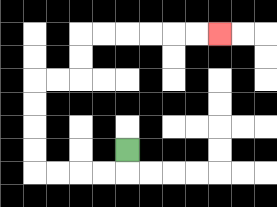{'start': '[5, 6]', 'end': '[9, 1]', 'path_directions': 'D,L,L,L,L,U,U,U,U,R,R,U,U,R,R,R,R,R,R', 'path_coordinates': '[[5, 6], [5, 7], [4, 7], [3, 7], [2, 7], [1, 7], [1, 6], [1, 5], [1, 4], [1, 3], [2, 3], [3, 3], [3, 2], [3, 1], [4, 1], [5, 1], [6, 1], [7, 1], [8, 1], [9, 1]]'}